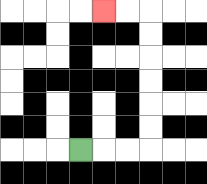{'start': '[3, 6]', 'end': '[4, 0]', 'path_directions': 'R,R,R,U,U,U,U,U,U,L,L', 'path_coordinates': '[[3, 6], [4, 6], [5, 6], [6, 6], [6, 5], [6, 4], [6, 3], [6, 2], [6, 1], [6, 0], [5, 0], [4, 0]]'}